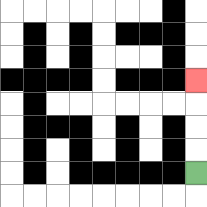{'start': '[8, 7]', 'end': '[8, 3]', 'path_directions': 'U,U,U,U', 'path_coordinates': '[[8, 7], [8, 6], [8, 5], [8, 4], [8, 3]]'}